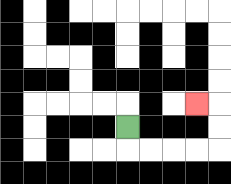{'start': '[5, 5]', 'end': '[8, 4]', 'path_directions': 'D,R,R,R,R,U,U,L', 'path_coordinates': '[[5, 5], [5, 6], [6, 6], [7, 6], [8, 6], [9, 6], [9, 5], [9, 4], [8, 4]]'}